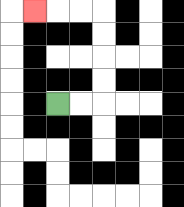{'start': '[2, 4]', 'end': '[1, 0]', 'path_directions': 'R,R,U,U,U,U,L,L,L', 'path_coordinates': '[[2, 4], [3, 4], [4, 4], [4, 3], [4, 2], [4, 1], [4, 0], [3, 0], [2, 0], [1, 0]]'}